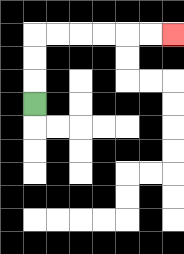{'start': '[1, 4]', 'end': '[7, 1]', 'path_directions': 'U,U,U,R,R,R,R,R,R', 'path_coordinates': '[[1, 4], [1, 3], [1, 2], [1, 1], [2, 1], [3, 1], [4, 1], [5, 1], [6, 1], [7, 1]]'}